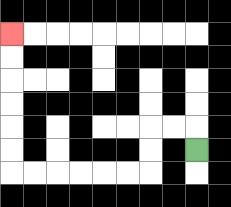{'start': '[8, 6]', 'end': '[0, 1]', 'path_directions': 'U,L,L,D,D,L,L,L,L,L,L,U,U,U,U,U,U', 'path_coordinates': '[[8, 6], [8, 5], [7, 5], [6, 5], [6, 6], [6, 7], [5, 7], [4, 7], [3, 7], [2, 7], [1, 7], [0, 7], [0, 6], [0, 5], [0, 4], [0, 3], [0, 2], [0, 1]]'}